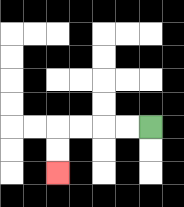{'start': '[6, 5]', 'end': '[2, 7]', 'path_directions': 'L,L,L,L,D,D', 'path_coordinates': '[[6, 5], [5, 5], [4, 5], [3, 5], [2, 5], [2, 6], [2, 7]]'}